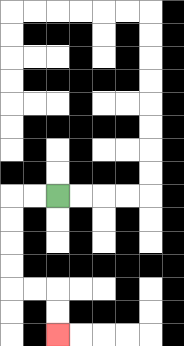{'start': '[2, 8]', 'end': '[2, 14]', 'path_directions': 'L,L,D,D,D,D,R,R,D,D', 'path_coordinates': '[[2, 8], [1, 8], [0, 8], [0, 9], [0, 10], [0, 11], [0, 12], [1, 12], [2, 12], [2, 13], [2, 14]]'}